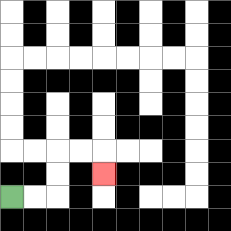{'start': '[0, 8]', 'end': '[4, 7]', 'path_directions': 'R,R,U,U,R,R,D', 'path_coordinates': '[[0, 8], [1, 8], [2, 8], [2, 7], [2, 6], [3, 6], [4, 6], [4, 7]]'}